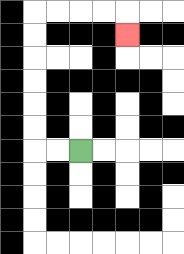{'start': '[3, 6]', 'end': '[5, 1]', 'path_directions': 'L,L,U,U,U,U,U,U,R,R,R,R,D', 'path_coordinates': '[[3, 6], [2, 6], [1, 6], [1, 5], [1, 4], [1, 3], [1, 2], [1, 1], [1, 0], [2, 0], [3, 0], [4, 0], [5, 0], [5, 1]]'}